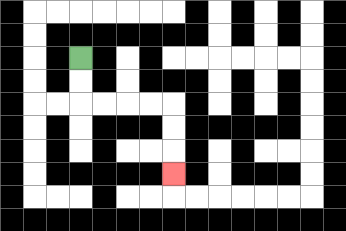{'start': '[3, 2]', 'end': '[7, 7]', 'path_directions': 'D,D,R,R,R,R,D,D,D', 'path_coordinates': '[[3, 2], [3, 3], [3, 4], [4, 4], [5, 4], [6, 4], [7, 4], [7, 5], [7, 6], [7, 7]]'}